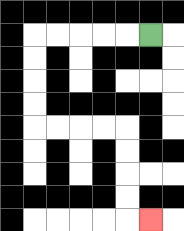{'start': '[6, 1]', 'end': '[6, 9]', 'path_directions': 'L,L,L,L,L,D,D,D,D,R,R,R,R,D,D,D,D,R', 'path_coordinates': '[[6, 1], [5, 1], [4, 1], [3, 1], [2, 1], [1, 1], [1, 2], [1, 3], [1, 4], [1, 5], [2, 5], [3, 5], [4, 5], [5, 5], [5, 6], [5, 7], [5, 8], [5, 9], [6, 9]]'}